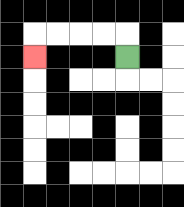{'start': '[5, 2]', 'end': '[1, 2]', 'path_directions': 'U,L,L,L,L,D', 'path_coordinates': '[[5, 2], [5, 1], [4, 1], [3, 1], [2, 1], [1, 1], [1, 2]]'}